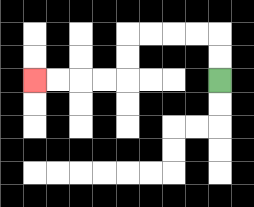{'start': '[9, 3]', 'end': '[1, 3]', 'path_directions': 'U,U,L,L,L,L,D,D,L,L,L,L', 'path_coordinates': '[[9, 3], [9, 2], [9, 1], [8, 1], [7, 1], [6, 1], [5, 1], [5, 2], [5, 3], [4, 3], [3, 3], [2, 3], [1, 3]]'}